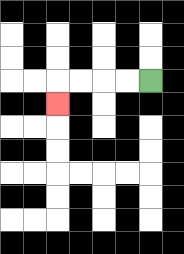{'start': '[6, 3]', 'end': '[2, 4]', 'path_directions': 'L,L,L,L,D', 'path_coordinates': '[[6, 3], [5, 3], [4, 3], [3, 3], [2, 3], [2, 4]]'}